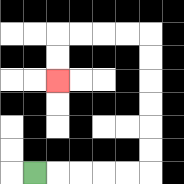{'start': '[1, 7]', 'end': '[2, 3]', 'path_directions': 'R,R,R,R,R,U,U,U,U,U,U,L,L,L,L,D,D', 'path_coordinates': '[[1, 7], [2, 7], [3, 7], [4, 7], [5, 7], [6, 7], [6, 6], [6, 5], [6, 4], [6, 3], [6, 2], [6, 1], [5, 1], [4, 1], [3, 1], [2, 1], [2, 2], [2, 3]]'}